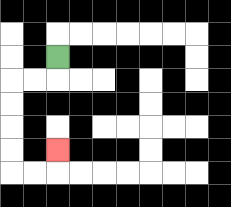{'start': '[2, 2]', 'end': '[2, 6]', 'path_directions': 'D,L,L,D,D,D,D,R,R,U', 'path_coordinates': '[[2, 2], [2, 3], [1, 3], [0, 3], [0, 4], [0, 5], [0, 6], [0, 7], [1, 7], [2, 7], [2, 6]]'}